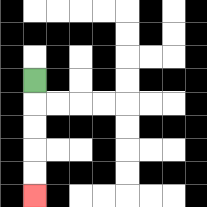{'start': '[1, 3]', 'end': '[1, 8]', 'path_directions': 'D,D,D,D,D', 'path_coordinates': '[[1, 3], [1, 4], [1, 5], [1, 6], [1, 7], [1, 8]]'}